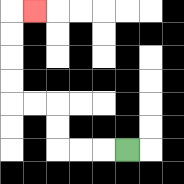{'start': '[5, 6]', 'end': '[1, 0]', 'path_directions': 'L,L,L,U,U,L,L,U,U,U,U,R', 'path_coordinates': '[[5, 6], [4, 6], [3, 6], [2, 6], [2, 5], [2, 4], [1, 4], [0, 4], [0, 3], [0, 2], [0, 1], [0, 0], [1, 0]]'}